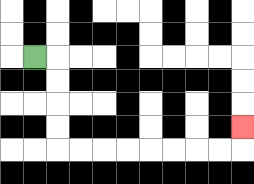{'start': '[1, 2]', 'end': '[10, 5]', 'path_directions': 'R,D,D,D,D,R,R,R,R,R,R,R,R,U', 'path_coordinates': '[[1, 2], [2, 2], [2, 3], [2, 4], [2, 5], [2, 6], [3, 6], [4, 6], [5, 6], [6, 6], [7, 6], [8, 6], [9, 6], [10, 6], [10, 5]]'}